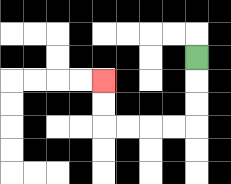{'start': '[8, 2]', 'end': '[4, 3]', 'path_directions': 'D,D,D,L,L,L,L,U,U', 'path_coordinates': '[[8, 2], [8, 3], [8, 4], [8, 5], [7, 5], [6, 5], [5, 5], [4, 5], [4, 4], [4, 3]]'}